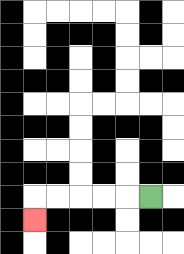{'start': '[6, 8]', 'end': '[1, 9]', 'path_directions': 'L,L,L,L,L,D', 'path_coordinates': '[[6, 8], [5, 8], [4, 8], [3, 8], [2, 8], [1, 8], [1, 9]]'}